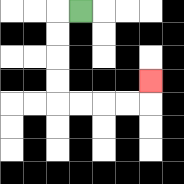{'start': '[3, 0]', 'end': '[6, 3]', 'path_directions': 'L,D,D,D,D,R,R,R,R,U', 'path_coordinates': '[[3, 0], [2, 0], [2, 1], [2, 2], [2, 3], [2, 4], [3, 4], [4, 4], [5, 4], [6, 4], [6, 3]]'}